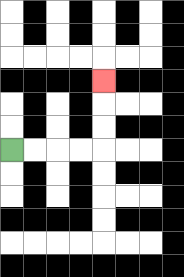{'start': '[0, 6]', 'end': '[4, 3]', 'path_directions': 'R,R,R,R,U,U,U', 'path_coordinates': '[[0, 6], [1, 6], [2, 6], [3, 6], [4, 6], [4, 5], [4, 4], [4, 3]]'}